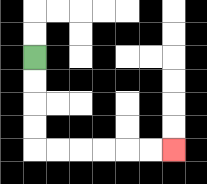{'start': '[1, 2]', 'end': '[7, 6]', 'path_directions': 'D,D,D,D,R,R,R,R,R,R', 'path_coordinates': '[[1, 2], [1, 3], [1, 4], [1, 5], [1, 6], [2, 6], [3, 6], [4, 6], [5, 6], [6, 6], [7, 6]]'}